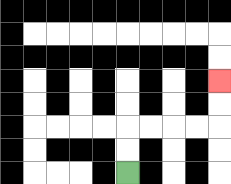{'start': '[5, 7]', 'end': '[9, 3]', 'path_directions': 'U,U,R,R,R,R,U,U', 'path_coordinates': '[[5, 7], [5, 6], [5, 5], [6, 5], [7, 5], [8, 5], [9, 5], [9, 4], [9, 3]]'}